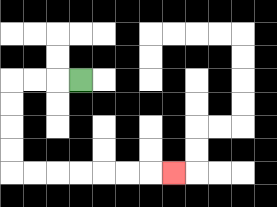{'start': '[3, 3]', 'end': '[7, 7]', 'path_directions': 'L,L,L,D,D,D,D,R,R,R,R,R,R,R', 'path_coordinates': '[[3, 3], [2, 3], [1, 3], [0, 3], [0, 4], [0, 5], [0, 6], [0, 7], [1, 7], [2, 7], [3, 7], [4, 7], [5, 7], [6, 7], [7, 7]]'}